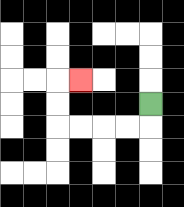{'start': '[6, 4]', 'end': '[3, 3]', 'path_directions': 'D,L,L,L,L,U,U,R', 'path_coordinates': '[[6, 4], [6, 5], [5, 5], [4, 5], [3, 5], [2, 5], [2, 4], [2, 3], [3, 3]]'}